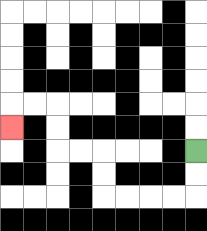{'start': '[8, 6]', 'end': '[0, 5]', 'path_directions': 'D,D,L,L,L,L,U,U,L,L,U,U,L,L,D', 'path_coordinates': '[[8, 6], [8, 7], [8, 8], [7, 8], [6, 8], [5, 8], [4, 8], [4, 7], [4, 6], [3, 6], [2, 6], [2, 5], [2, 4], [1, 4], [0, 4], [0, 5]]'}